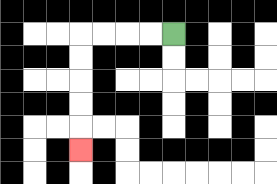{'start': '[7, 1]', 'end': '[3, 6]', 'path_directions': 'L,L,L,L,D,D,D,D,D', 'path_coordinates': '[[7, 1], [6, 1], [5, 1], [4, 1], [3, 1], [3, 2], [3, 3], [3, 4], [3, 5], [3, 6]]'}